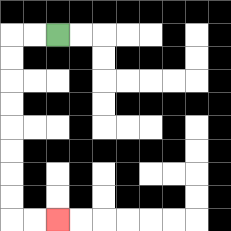{'start': '[2, 1]', 'end': '[2, 9]', 'path_directions': 'L,L,D,D,D,D,D,D,D,D,R,R', 'path_coordinates': '[[2, 1], [1, 1], [0, 1], [0, 2], [0, 3], [0, 4], [0, 5], [0, 6], [0, 7], [0, 8], [0, 9], [1, 9], [2, 9]]'}